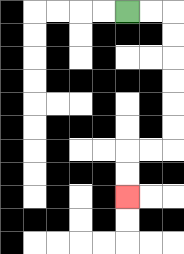{'start': '[5, 0]', 'end': '[5, 8]', 'path_directions': 'R,R,D,D,D,D,D,D,L,L,D,D', 'path_coordinates': '[[5, 0], [6, 0], [7, 0], [7, 1], [7, 2], [7, 3], [7, 4], [7, 5], [7, 6], [6, 6], [5, 6], [5, 7], [5, 8]]'}